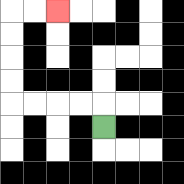{'start': '[4, 5]', 'end': '[2, 0]', 'path_directions': 'U,L,L,L,L,U,U,U,U,R,R', 'path_coordinates': '[[4, 5], [4, 4], [3, 4], [2, 4], [1, 4], [0, 4], [0, 3], [0, 2], [0, 1], [0, 0], [1, 0], [2, 0]]'}